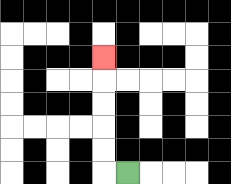{'start': '[5, 7]', 'end': '[4, 2]', 'path_directions': 'L,U,U,U,U,U', 'path_coordinates': '[[5, 7], [4, 7], [4, 6], [4, 5], [4, 4], [4, 3], [4, 2]]'}